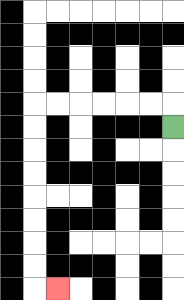{'start': '[7, 5]', 'end': '[2, 12]', 'path_directions': 'U,L,L,L,L,L,L,D,D,D,D,D,D,D,D,R', 'path_coordinates': '[[7, 5], [7, 4], [6, 4], [5, 4], [4, 4], [3, 4], [2, 4], [1, 4], [1, 5], [1, 6], [1, 7], [1, 8], [1, 9], [1, 10], [1, 11], [1, 12], [2, 12]]'}